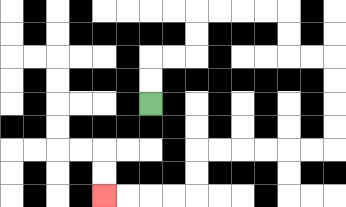{'start': '[6, 4]', 'end': '[4, 8]', 'path_directions': 'U,U,R,R,U,U,R,R,R,R,D,D,R,R,D,D,D,D,L,L,L,L,L,L,D,D,L,L,L,L', 'path_coordinates': '[[6, 4], [6, 3], [6, 2], [7, 2], [8, 2], [8, 1], [8, 0], [9, 0], [10, 0], [11, 0], [12, 0], [12, 1], [12, 2], [13, 2], [14, 2], [14, 3], [14, 4], [14, 5], [14, 6], [13, 6], [12, 6], [11, 6], [10, 6], [9, 6], [8, 6], [8, 7], [8, 8], [7, 8], [6, 8], [5, 8], [4, 8]]'}